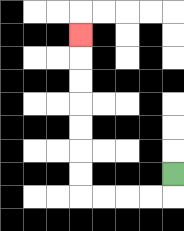{'start': '[7, 7]', 'end': '[3, 1]', 'path_directions': 'D,L,L,L,L,U,U,U,U,U,U,U', 'path_coordinates': '[[7, 7], [7, 8], [6, 8], [5, 8], [4, 8], [3, 8], [3, 7], [3, 6], [3, 5], [3, 4], [3, 3], [3, 2], [3, 1]]'}